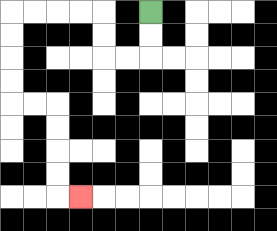{'start': '[6, 0]', 'end': '[3, 8]', 'path_directions': 'D,D,L,L,U,U,L,L,L,L,D,D,D,D,R,R,D,D,D,D,R', 'path_coordinates': '[[6, 0], [6, 1], [6, 2], [5, 2], [4, 2], [4, 1], [4, 0], [3, 0], [2, 0], [1, 0], [0, 0], [0, 1], [0, 2], [0, 3], [0, 4], [1, 4], [2, 4], [2, 5], [2, 6], [2, 7], [2, 8], [3, 8]]'}